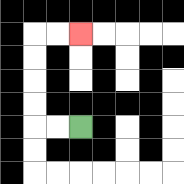{'start': '[3, 5]', 'end': '[3, 1]', 'path_directions': 'L,L,U,U,U,U,R,R', 'path_coordinates': '[[3, 5], [2, 5], [1, 5], [1, 4], [1, 3], [1, 2], [1, 1], [2, 1], [3, 1]]'}